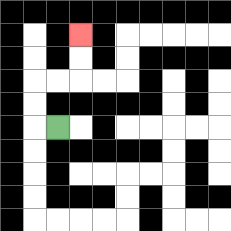{'start': '[2, 5]', 'end': '[3, 1]', 'path_directions': 'L,U,U,R,R,U,U', 'path_coordinates': '[[2, 5], [1, 5], [1, 4], [1, 3], [2, 3], [3, 3], [3, 2], [3, 1]]'}